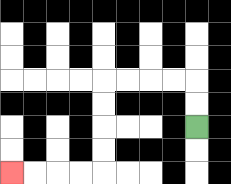{'start': '[8, 5]', 'end': '[0, 7]', 'path_directions': 'U,U,L,L,L,L,D,D,D,D,L,L,L,L', 'path_coordinates': '[[8, 5], [8, 4], [8, 3], [7, 3], [6, 3], [5, 3], [4, 3], [4, 4], [4, 5], [4, 6], [4, 7], [3, 7], [2, 7], [1, 7], [0, 7]]'}